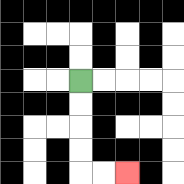{'start': '[3, 3]', 'end': '[5, 7]', 'path_directions': 'D,D,D,D,R,R', 'path_coordinates': '[[3, 3], [3, 4], [3, 5], [3, 6], [3, 7], [4, 7], [5, 7]]'}